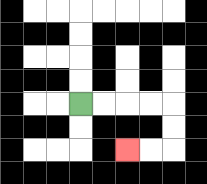{'start': '[3, 4]', 'end': '[5, 6]', 'path_directions': 'R,R,R,R,D,D,L,L', 'path_coordinates': '[[3, 4], [4, 4], [5, 4], [6, 4], [7, 4], [7, 5], [7, 6], [6, 6], [5, 6]]'}